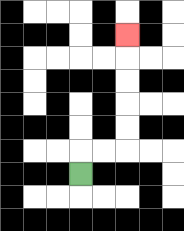{'start': '[3, 7]', 'end': '[5, 1]', 'path_directions': 'U,R,R,U,U,U,U,U', 'path_coordinates': '[[3, 7], [3, 6], [4, 6], [5, 6], [5, 5], [5, 4], [5, 3], [5, 2], [5, 1]]'}